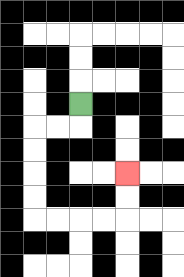{'start': '[3, 4]', 'end': '[5, 7]', 'path_directions': 'D,L,L,D,D,D,D,R,R,R,R,U,U', 'path_coordinates': '[[3, 4], [3, 5], [2, 5], [1, 5], [1, 6], [1, 7], [1, 8], [1, 9], [2, 9], [3, 9], [4, 9], [5, 9], [5, 8], [5, 7]]'}